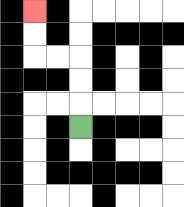{'start': '[3, 5]', 'end': '[1, 0]', 'path_directions': 'U,U,U,L,L,U,U', 'path_coordinates': '[[3, 5], [3, 4], [3, 3], [3, 2], [2, 2], [1, 2], [1, 1], [1, 0]]'}